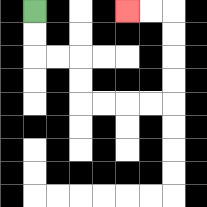{'start': '[1, 0]', 'end': '[5, 0]', 'path_directions': 'D,D,R,R,D,D,R,R,R,R,U,U,U,U,L,L', 'path_coordinates': '[[1, 0], [1, 1], [1, 2], [2, 2], [3, 2], [3, 3], [3, 4], [4, 4], [5, 4], [6, 4], [7, 4], [7, 3], [7, 2], [7, 1], [7, 0], [6, 0], [5, 0]]'}